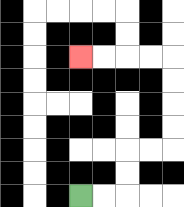{'start': '[3, 8]', 'end': '[3, 2]', 'path_directions': 'R,R,U,U,R,R,U,U,U,U,L,L,L,L', 'path_coordinates': '[[3, 8], [4, 8], [5, 8], [5, 7], [5, 6], [6, 6], [7, 6], [7, 5], [7, 4], [7, 3], [7, 2], [6, 2], [5, 2], [4, 2], [3, 2]]'}